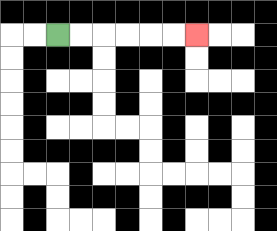{'start': '[2, 1]', 'end': '[8, 1]', 'path_directions': 'R,R,R,R,R,R', 'path_coordinates': '[[2, 1], [3, 1], [4, 1], [5, 1], [6, 1], [7, 1], [8, 1]]'}